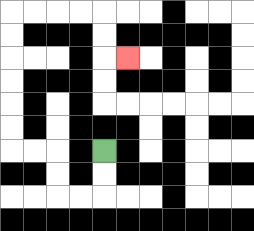{'start': '[4, 6]', 'end': '[5, 2]', 'path_directions': 'D,D,L,L,U,U,L,L,U,U,U,U,U,U,R,R,R,R,D,D,R', 'path_coordinates': '[[4, 6], [4, 7], [4, 8], [3, 8], [2, 8], [2, 7], [2, 6], [1, 6], [0, 6], [0, 5], [0, 4], [0, 3], [0, 2], [0, 1], [0, 0], [1, 0], [2, 0], [3, 0], [4, 0], [4, 1], [4, 2], [5, 2]]'}